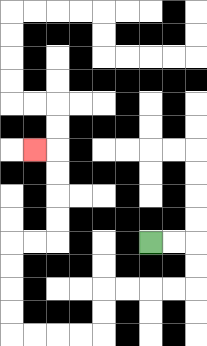{'start': '[6, 10]', 'end': '[1, 6]', 'path_directions': 'R,R,D,D,L,L,L,L,D,D,L,L,L,L,U,U,U,U,R,R,U,U,U,U,L', 'path_coordinates': '[[6, 10], [7, 10], [8, 10], [8, 11], [8, 12], [7, 12], [6, 12], [5, 12], [4, 12], [4, 13], [4, 14], [3, 14], [2, 14], [1, 14], [0, 14], [0, 13], [0, 12], [0, 11], [0, 10], [1, 10], [2, 10], [2, 9], [2, 8], [2, 7], [2, 6], [1, 6]]'}